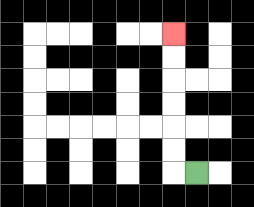{'start': '[8, 7]', 'end': '[7, 1]', 'path_directions': 'L,U,U,U,U,U,U', 'path_coordinates': '[[8, 7], [7, 7], [7, 6], [7, 5], [7, 4], [7, 3], [7, 2], [7, 1]]'}